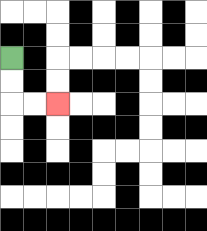{'start': '[0, 2]', 'end': '[2, 4]', 'path_directions': 'D,D,R,R', 'path_coordinates': '[[0, 2], [0, 3], [0, 4], [1, 4], [2, 4]]'}